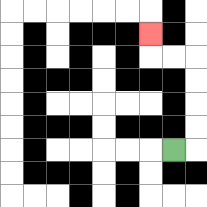{'start': '[7, 6]', 'end': '[6, 1]', 'path_directions': 'R,U,U,U,U,L,L,U', 'path_coordinates': '[[7, 6], [8, 6], [8, 5], [8, 4], [8, 3], [8, 2], [7, 2], [6, 2], [6, 1]]'}